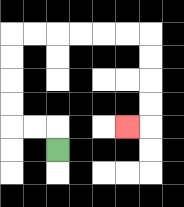{'start': '[2, 6]', 'end': '[5, 5]', 'path_directions': 'U,L,L,U,U,U,U,R,R,R,R,R,R,D,D,D,D,L', 'path_coordinates': '[[2, 6], [2, 5], [1, 5], [0, 5], [0, 4], [0, 3], [0, 2], [0, 1], [1, 1], [2, 1], [3, 1], [4, 1], [5, 1], [6, 1], [6, 2], [6, 3], [6, 4], [6, 5], [5, 5]]'}